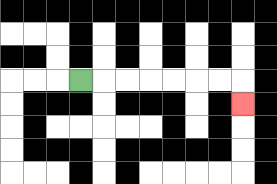{'start': '[3, 3]', 'end': '[10, 4]', 'path_directions': 'R,R,R,R,R,R,R,D', 'path_coordinates': '[[3, 3], [4, 3], [5, 3], [6, 3], [7, 3], [8, 3], [9, 3], [10, 3], [10, 4]]'}